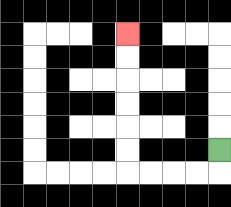{'start': '[9, 6]', 'end': '[5, 1]', 'path_directions': 'D,L,L,L,L,U,U,U,U,U,U', 'path_coordinates': '[[9, 6], [9, 7], [8, 7], [7, 7], [6, 7], [5, 7], [5, 6], [5, 5], [5, 4], [5, 3], [5, 2], [5, 1]]'}